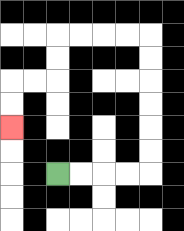{'start': '[2, 7]', 'end': '[0, 5]', 'path_directions': 'R,R,R,R,U,U,U,U,U,U,L,L,L,L,D,D,L,L,D,D', 'path_coordinates': '[[2, 7], [3, 7], [4, 7], [5, 7], [6, 7], [6, 6], [6, 5], [6, 4], [6, 3], [6, 2], [6, 1], [5, 1], [4, 1], [3, 1], [2, 1], [2, 2], [2, 3], [1, 3], [0, 3], [0, 4], [0, 5]]'}